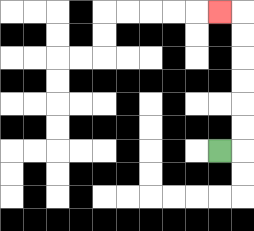{'start': '[9, 6]', 'end': '[9, 0]', 'path_directions': 'R,U,U,U,U,U,U,L', 'path_coordinates': '[[9, 6], [10, 6], [10, 5], [10, 4], [10, 3], [10, 2], [10, 1], [10, 0], [9, 0]]'}